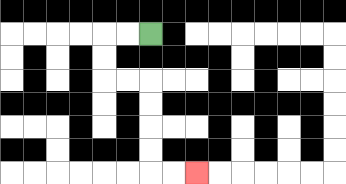{'start': '[6, 1]', 'end': '[8, 7]', 'path_directions': 'L,L,D,D,R,R,D,D,D,D,R,R', 'path_coordinates': '[[6, 1], [5, 1], [4, 1], [4, 2], [4, 3], [5, 3], [6, 3], [6, 4], [6, 5], [6, 6], [6, 7], [7, 7], [8, 7]]'}